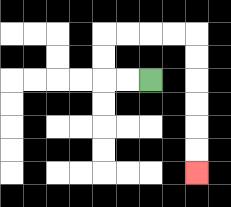{'start': '[6, 3]', 'end': '[8, 7]', 'path_directions': 'L,L,U,U,R,R,R,R,D,D,D,D,D,D', 'path_coordinates': '[[6, 3], [5, 3], [4, 3], [4, 2], [4, 1], [5, 1], [6, 1], [7, 1], [8, 1], [8, 2], [8, 3], [8, 4], [8, 5], [8, 6], [8, 7]]'}